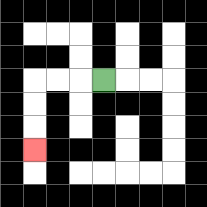{'start': '[4, 3]', 'end': '[1, 6]', 'path_directions': 'L,L,L,D,D,D', 'path_coordinates': '[[4, 3], [3, 3], [2, 3], [1, 3], [1, 4], [1, 5], [1, 6]]'}